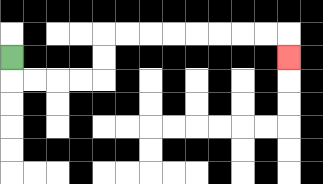{'start': '[0, 2]', 'end': '[12, 2]', 'path_directions': 'D,R,R,R,R,U,U,R,R,R,R,R,R,R,R,D', 'path_coordinates': '[[0, 2], [0, 3], [1, 3], [2, 3], [3, 3], [4, 3], [4, 2], [4, 1], [5, 1], [6, 1], [7, 1], [8, 1], [9, 1], [10, 1], [11, 1], [12, 1], [12, 2]]'}